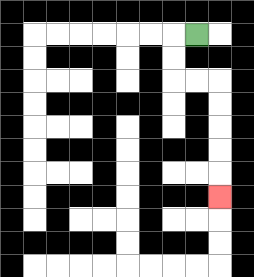{'start': '[8, 1]', 'end': '[9, 8]', 'path_directions': 'L,D,D,R,R,D,D,D,D,D', 'path_coordinates': '[[8, 1], [7, 1], [7, 2], [7, 3], [8, 3], [9, 3], [9, 4], [9, 5], [9, 6], [9, 7], [9, 8]]'}